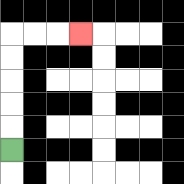{'start': '[0, 6]', 'end': '[3, 1]', 'path_directions': 'U,U,U,U,U,R,R,R', 'path_coordinates': '[[0, 6], [0, 5], [0, 4], [0, 3], [0, 2], [0, 1], [1, 1], [2, 1], [3, 1]]'}